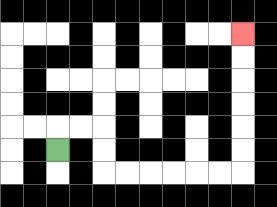{'start': '[2, 6]', 'end': '[10, 1]', 'path_directions': 'U,R,R,D,D,R,R,R,R,R,R,U,U,U,U,U,U', 'path_coordinates': '[[2, 6], [2, 5], [3, 5], [4, 5], [4, 6], [4, 7], [5, 7], [6, 7], [7, 7], [8, 7], [9, 7], [10, 7], [10, 6], [10, 5], [10, 4], [10, 3], [10, 2], [10, 1]]'}